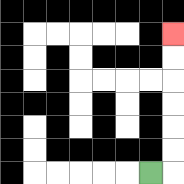{'start': '[6, 7]', 'end': '[7, 1]', 'path_directions': 'R,U,U,U,U,U,U', 'path_coordinates': '[[6, 7], [7, 7], [7, 6], [7, 5], [7, 4], [7, 3], [7, 2], [7, 1]]'}